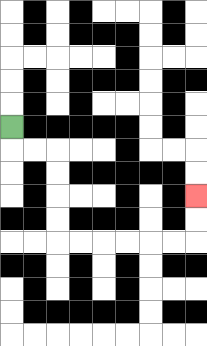{'start': '[0, 5]', 'end': '[8, 8]', 'path_directions': 'D,R,R,D,D,D,D,R,R,R,R,R,R,U,U', 'path_coordinates': '[[0, 5], [0, 6], [1, 6], [2, 6], [2, 7], [2, 8], [2, 9], [2, 10], [3, 10], [4, 10], [5, 10], [6, 10], [7, 10], [8, 10], [8, 9], [8, 8]]'}